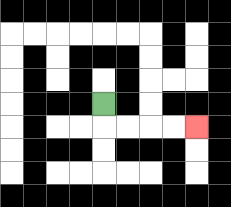{'start': '[4, 4]', 'end': '[8, 5]', 'path_directions': 'D,R,R,R,R', 'path_coordinates': '[[4, 4], [4, 5], [5, 5], [6, 5], [7, 5], [8, 5]]'}